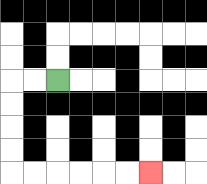{'start': '[2, 3]', 'end': '[6, 7]', 'path_directions': 'L,L,D,D,D,D,R,R,R,R,R,R', 'path_coordinates': '[[2, 3], [1, 3], [0, 3], [0, 4], [0, 5], [0, 6], [0, 7], [1, 7], [2, 7], [3, 7], [4, 7], [5, 7], [6, 7]]'}